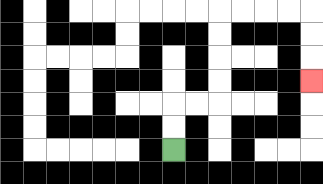{'start': '[7, 6]', 'end': '[13, 3]', 'path_directions': 'U,U,R,R,U,U,U,U,R,R,R,R,D,D,D', 'path_coordinates': '[[7, 6], [7, 5], [7, 4], [8, 4], [9, 4], [9, 3], [9, 2], [9, 1], [9, 0], [10, 0], [11, 0], [12, 0], [13, 0], [13, 1], [13, 2], [13, 3]]'}